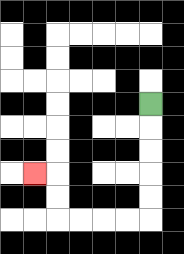{'start': '[6, 4]', 'end': '[1, 7]', 'path_directions': 'D,D,D,D,D,L,L,L,L,U,U,L', 'path_coordinates': '[[6, 4], [6, 5], [6, 6], [6, 7], [6, 8], [6, 9], [5, 9], [4, 9], [3, 9], [2, 9], [2, 8], [2, 7], [1, 7]]'}